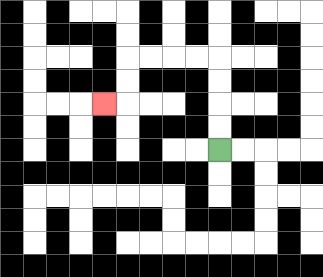{'start': '[9, 6]', 'end': '[4, 4]', 'path_directions': 'U,U,U,U,L,L,L,L,D,D,L', 'path_coordinates': '[[9, 6], [9, 5], [9, 4], [9, 3], [9, 2], [8, 2], [7, 2], [6, 2], [5, 2], [5, 3], [5, 4], [4, 4]]'}